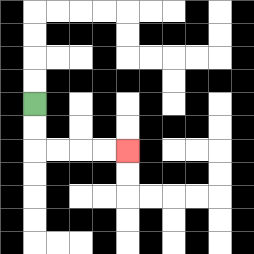{'start': '[1, 4]', 'end': '[5, 6]', 'path_directions': 'D,D,R,R,R,R', 'path_coordinates': '[[1, 4], [1, 5], [1, 6], [2, 6], [3, 6], [4, 6], [5, 6]]'}